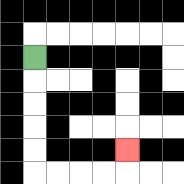{'start': '[1, 2]', 'end': '[5, 6]', 'path_directions': 'D,D,D,D,D,R,R,R,R,U', 'path_coordinates': '[[1, 2], [1, 3], [1, 4], [1, 5], [1, 6], [1, 7], [2, 7], [3, 7], [4, 7], [5, 7], [5, 6]]'}